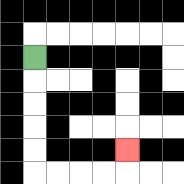{'start': '[1, 2]', 'end': '[5, 6]', 'path_directions': 'D,D,D,D,D,R,R,R,R,U', 'path_coordinates': '[[1, 2], [1, 3], [1, 4], [1, 5], [1, 6], [1, 7], [2, 7], [3, 7], [4, 7], [5, 7], [5, 6]]'}